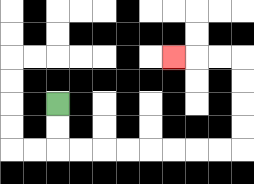{'start': '[2, 4]', 'end': '[7, 2]', 'path_directions': 'D,D,R,R,R,R,R,R,R,R,U,U,U,U,L,L,L', 'path_coordinates': '[[2, 4], [2, 5], [2, 6], [3, 6], [4, 6], [5, 6], [6, 6], [7, 6], [8, 6], [9, 6], [10, 6], [10, 5], [10, 4], [10, 3], [10, 2], [9, 2], [8, 2], [7, 2]]'}